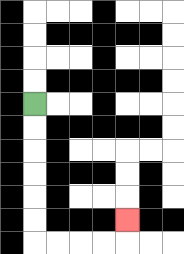{'start': '[1, 4]', 'end': '[5, 9]', 'path_directions': 'D,D,D,D,D,D,R,R,R,R,U', 'path_coordinates': '[[1, 4], [1, 5], [1, 6], [1, 7], [1, 8], [1, 9], [1, 10], [2, 10], [3, 10], [4, 10], [5, 10], [5, 9]]'}